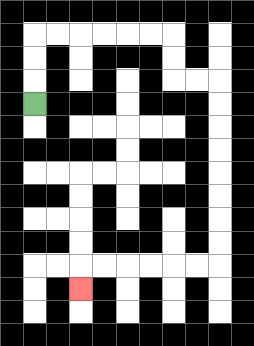{'start': '[1, 4]', 'end': '[3, 12]', 'path_directions': 'U,U,U,R,R,R,R,R,R,D,D,R,R,D,D,D,D,D,D,D,D,L,L,L,L,L,L,D', 'path_coordinates': '[[1, 4], [1, 3], [1, 2], [1, 1], [2, 1], [3, 1], [4, 1], [5, 1], [6, 1], [7, 1], [7, 2], [7, 3], [8, 3], [9, 3], [9, 4], [9, 5], [9, 6], [9, 7], [9, 8], [9, 9], [9, 10], [9, 11], [8, 11], [7, 11], [6, 11], [5, 11], [4, 11], [3, 11], [3, 12]]'}